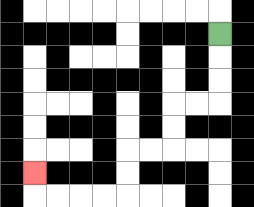{'start': '[9, 1]', 'end': '[1, 7]', 'path_directions': 'D,D,D,L,L,D,D,L,L,D,D,L,L,L,L,U', 'path_coordinates': '[[9, 1], [9, 2], [9, 3], [9, 4], [8, 4], [7, 4], [7, 5], [7, 6], [6, 6], [5, 6], [5, 7], [5, 8], [4, 8], [3, 8], [2, 8], [1, 8], [1, 7]]'}